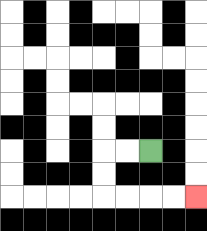{'start': '[6, 6]', 'end': '[8, 8]', 'path_directions': 'L,L,D,D,R,R,R,R', 'path_coordinates': '[[6, 6], [5, 6], [4, 6], [4, 7], [4, 8], [5, 8], [6, 8], [7, 8], [8, 8]]'}